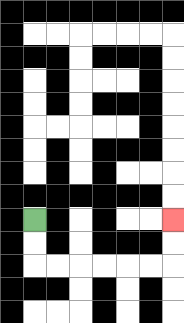{'start': '[1, 9]', 'end': '[7, 9]', 'path_directions': 'D,D,R,R,R,R,R,R,U,U', 'path_coordinates': '[[1, 9], [1, 10], [1, 11], [2, 11], [3, 11], [4, 11], [5, 11], [6, 11], [7, 11], [7, 10], [7, 9]]'}